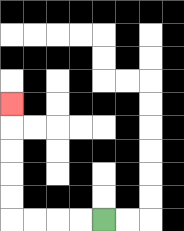{'start': '[4, 9]', 'end': '[0, 4]', 'path_directions': 'L,L,L,L,U,U,U,U,U', 'path_coordinates': '[[4, 9], [3, 9], [2, 9], [1, 9], [0, 9], [0, 8], [0, 7], [0, 6], [0, 5], [0, 4]]'}